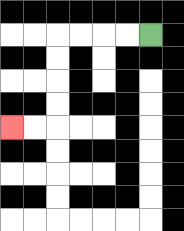{'start': '[6, 1]', 'end': '[0, 5]', 'path_directions': 'L,L,L,L,D,D,D,D,L,L', 'path_coordinates': '[[6, 1], [5, 1], [4, 1], [3, 1], [2, 1], [2, 2], [2, 3], [2, 4], [2, 5], [1, 5], [0, 5]]'}